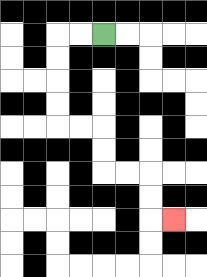{'start': '[4, 1]', 'end': '[7, 9]', 'path_directions': 'L,L,D,D,D,D,R,R,D,D,R,R,D,D,R', 'path_coordinates': '[[4, 1], [3, 1], [2, 1], [2, 2], [2, 3], [2, 4], [2, 5], [3, 5], [4, 5], [4, 6], [4, 7], [5, 7], [6, 7], [6, 8], [6, 9], [7, 9]]'}